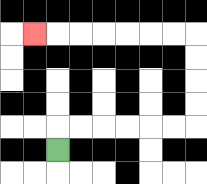{'start': '[2, 6]', 'end': '[1, 1]', 'path_directions': 'U,R,R,R,R,R,R,U,U,U,U,L,L,L,L,L,L,L', 'path_coordinates': '[[2, 6], [2, 5], [3, 5], [4, 5], [5, 5], [6, 5], [7, 5], [8, 5], [8, 4], [8, 3], [8, 2], [8, 1], [7, 1], [6, 1], [5, 1], [4, 1], [3, 1], [2, 1], [1, 1]]'}